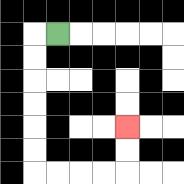{'start': '[2, 1]', 'end': '[5, 5]', 'path_directions': 'L,D,D,D,D,D,D,R,R,R,R,U,U', 'path_coordinates': '[[2, 1], [1, 1], [1, 2], [1, 3], [1, 4], [1, 5], [1, 6], [1, 7], [2, 7], [3, 7], [4, 7], [5, 7], [5, 6], [5, 5]]'}